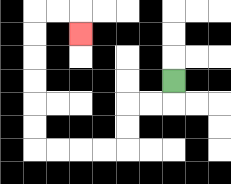{'start': '[7, 3]', 'end': '[3, 1]', 'path_directions': 'D,L,L,D,D,L,L,L,L,U,U,U,U,U,U,R,R,D', 'path_coordinates': '[[7, 3], [7, 4], [6, 4], [5, 4], [5, 5], [5, 6], [4, 6], [3, 6], [2, 6], [1, 6], [1, 5], [1, 4], [1, 3], [1, 2], [1, 1], [1, 0], [2, 0], [3, 0], [3, 1]]'}